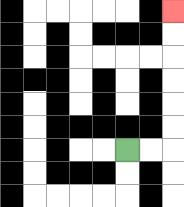{'start': '[5, 6]', 'end': '[7, 0]', 'path_directions': 'R,R,U,U,U,U,U,U', 'path_coordinates': '[[5, 6], [6, 6], [7, 6], [7, 5], [7, 4], [7, 3], [7, 2], [7, 1], [7, 0]]'}